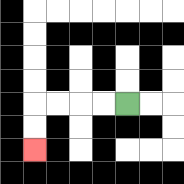{'start': '[5, 4]', 'end': '[1, 6]', 'path_directions': 'L,L,L,L,D,D', 'path_coordinates': '[[5, 4], [4, 4], [3, 4], [2, 4], [1, 4], [1, 5], [1, 6]]'}